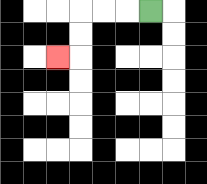{'start': '[6, 0]', 'end': '[2, 2]', 'path_directions': 'L,L,L,D,D,L', 'path_coordinates': '[[6, 0], [5, 0], [4, 0], [3, 0], [3, 1], [3, 2], [2, 2]]'}